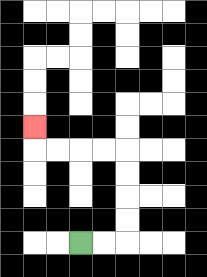{'start': '[3, 10]', 'end': '[1, 5]', 'path_directions': 'R,R,U,U,U,U,L,L,L,L,U', 'path_coordinates': '[[3, 10], [4, 10], [5, 10], [5, 9], [5, 8], [5, 7], [5, 6], [4, 6], [3, 6], [2, 6], [1, 6], [1, 5]]'}